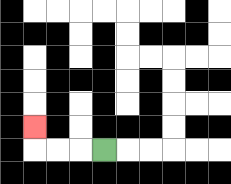{'start': '[4, 6]', 'end': '[1, 5]', 'path_directions': 'L,L,L,U', 'path_coordinates': '[[4, 6], [3, 6], [2, 6], [1, 6], [1, 5]]'}